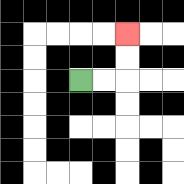{'start': '[3, 3]', 'end': '[5, 1]', 'path_directions': 'R,R,U,U', 'path_coordinates': '[[3, 3], [4, 3], [5, 3], [5, 2], [5, 1]]'}